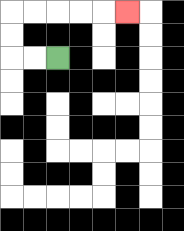{'start': '[2, 2]', 'end': '[5, 0]', 'path_directions': 'L,L,U,U,R,R,R,R,R', 'path_coordinates': '[[2, 2], [1, 2], [0, 2], [0, 1], [0, 0], [1, 0], [2, 0], [3, 0], [4, 0], [5, 0]]'}